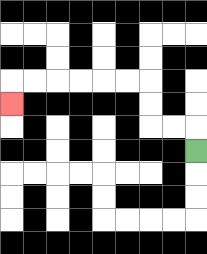{'start': '[8, 6]', 'end': '[0, 4]', 'path_directions': 'U,L,L,U,U,L,L,L,L,L,L,D', 'path_coordinates': '[[8, 6], [8, 5], [7, 5], [6, 5], [6, 4], [6, 3], [5, 3], [4, 3], [3, 3], [2, 3], [1, 3], [0, 3], [0, 4]]'}